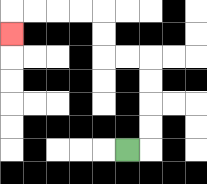{'start': '[5, 6]', 'end': '[0, 1]', 'path_directions': 'R,U,U,U,U,L,L,U,U,L,L,L,L,D', 'path_coordinates': '[[5, 6], [6, 6], [6, 5], [6, 4], [6, 3], [6, 2], [5, 2], [4, 2], [4, 1], [4, 0], [3, 0], [2, 0], [1, 0], [0, 0], [0, 1]]'}